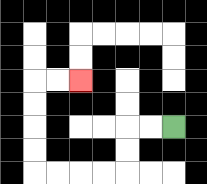{'start': '[7, 5]', 'end': '[3, 3]', 'path_directions': 'L,L,D,D,L,L,L,L,U,U,U,U,R,R', 'path_coordinates': '[[7, 5], [6, 5], [5, 5], [5, 6], [5, 7], [4, 7], [3, 7], [2, 7], [1, 7], [1, 6], [1, 5], [1, 4], [1, 3], [2, 3], [3, 3]]'}